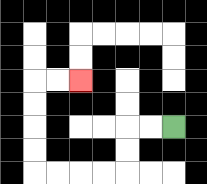{'start': '[7, 5]', 'end': '[3, 3]', 'path_directions': 'L,L,D,D,L,L,L,L,U,U,U,U,R,R', 'path_coordinates': '[[7, 5], [6, 5], [5, 5], [5, 6], [5, 7], [4, 7], [3, 7], [2, 7], [1, 7], [1, 6], [1, 5], [1, 4], [1, 3], [2, 3], [3, 3]]'}